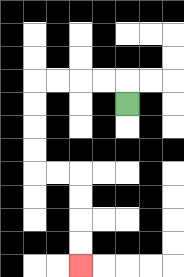{'start': '[5, 4]', 'end': '[3, 11]', 'path_directions': 'U,L,L,L,L,D,D,D,D,R,R,D,D,D,D', 'path_coordinates': '[[5, 4], [5, 3], [4, 3], [3, 3], [2, 3], [1, 3], [1, 4], [1, 5], [1, 6], [1, 7], [2, 7], [3, 7], [3, 8], [3, 9], [3, 10], [3, 11]]'}